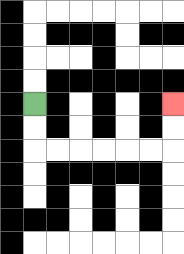{'start': '[1, 4]', 'end': '[7, 4]', 'path_directions': 'D,D,R,R,R,R,R,R,U,U', 'path_coordinates': '[[1, 4], [1, 5], [1, 6], [2, 6], [3, 6], [4, 6], [5, 6], [6, 6], [7, 6], [7, 5], [7, 4]]'}